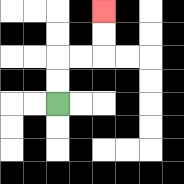{'start': '[2, 4]', 'end': '[4, 0]', 'path_directions': 'U,U,R,R,U,U', 'path_coordinates': '[[2, 4], [2, 3], [2, 2], [3, 2], [4, 2], [4, 1], [4, 0]]'}